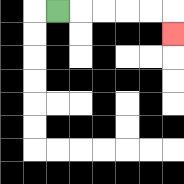{'start': '[2, 0]', 'end': '[7, 1]', 'path_directions': 'R,R,R,R,R,D', 'path_coordinates': '[[2, 0], [3, 0], [4, 0], [5, 0], [6, 0], [7, 0], [7, 1]]'}